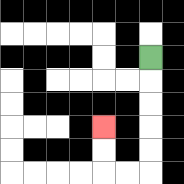{'start': '[6, 2]', 'end': '[4, 5]', 'path_directions': 'D,D,D,D,D,L,L,U,U', 'path_coordinates': '[[6, 2], [6, 3], [6, 4], [6, 5], [6, 6], [6, 7], [5, 7], [4, 7], [4, 6], [4, 5]]'}